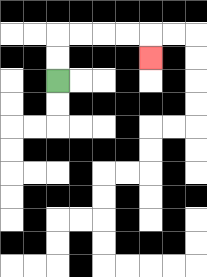{'start': '[2, 3]', 'end': '[6, 2]', 'path_directions': 'U,U,R,R,R,R,D', 'path_coordinates': '[[2, 3], [2, 2], [2, 1], [3, 1], [4, 1], [5, 1], [6, 1], [6, 2]]'}